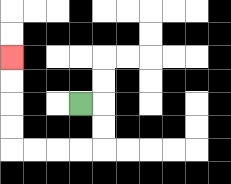{'start': '[3, 4]', 'end': '[0, 2]', 'path_directions': 'R,D,D,L,L,L,L,U,U,U,U', 'path_coordinates': '[[3, 4], [4, 4], [4, 5], [4, 6], [3, 6], [2, 6], [1, 6], [0, 6], [0, 5], [0, 4], [0, 3], [0, 2]]'}